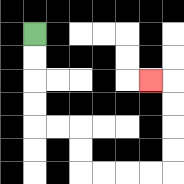{'start': '[1, 1]', 'end': '[6, 3]', 'path_directions': 'D,D,D,D,R,R,D,D,R,R,R,R,U,U,U,U,L', 'path_coordinates': '[[1, 1], [1, 2], [1, 3], [1, 4], [1, 5], [2, 5], [3, 5], [3, 6], [3, 7], [4, 7], [5, 7], [6, 7], [7, 7], [7, 6], [7, 5], [7, 4], [7, 3], [6, 3]]'}